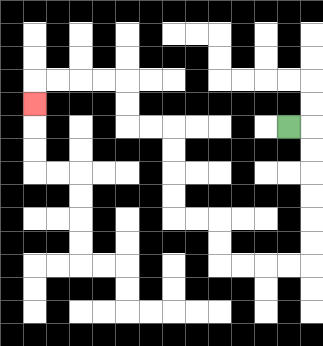{'start': '[12, 5]', 'end': '[1, 4]', 'path_directions': 'R,D,D,D,D,D,D,L,L,L,L,U,U,L,L,U,U,U,U,L,L,U,U,L,L,L,L,D', 'path_coordinates': '[[12, 5], [13, 5], [13, 6], [13, 7], [13, 8], [13, 9], [13, 10], [13, 11], [12, 11], [11, 11], [10, 11], [9, 11], [9, 10], [9, 9], [8, 9], [7, 9], [7, 8], [7, 7], [7, 6], [7, 5], [6, 5], [5, 5], [5, 4], [5, 3], [4, 3], [3, 3], [2, 3], [1, 3], [1, 4]]'}